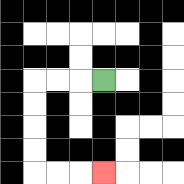{'start': '[4, 3]', 'end': '[4, 7]', 'path_directions': 'L,L,L,D,D,D,D,R,R,R', 'path_coordinates': '[[4, 3], [3, 3], [2, 3], [1, 3], [1, 4], [1, 5], [1, 6], [1, 7], [2, 7], [3, 7], [4, 7]]'}